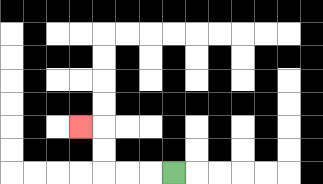{'start': '[7, 7]', 'end': '[3, 5]', 'path_directions': 'L,L,L,U,U,L', 'path_coordinates': '[[7, 7], [6, 7], [5, 7], [4, 7], [4, 6], [4, 5], [3, 5]]'}